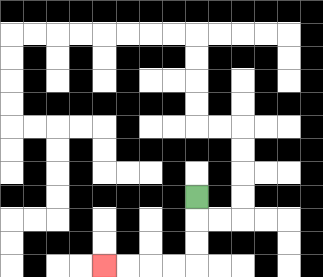{'start': '[8, 8]', 'end': '[4, 11]', 'path_directions': 'D,D,D,L,L,L,L', 'path_coordinates': '[[8, 8], [8, 9], [8, 10], [8, 11], [7, 11], [6, 11], [5, 11], [4, 11]]'}